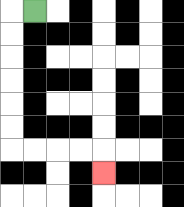{'start': '[1, 0]', 'end': '[4, 7]', 'path_directions': 'L,D,D,D,D,D,D,R,R,R,R,D', 'path_coordinates': '[[1, 0], [0, 0], [0, 1], [0, 2], [0, 3], [0, 4], [0, 5], [0, 6], [1, 6], [2, 6], [3, 6], [4, 6], [4, 7]]'}